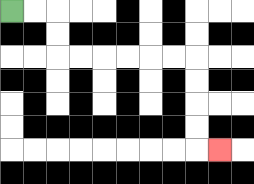{'start': '[0, 0]', 'end': '[9, 6]', 'path_directions': 'R,R,D,D,R,R,R,R,R,R,D,D,D,D,R', 'path_coordinates': '[[0, 0], [1, 0], [2, 0], [2, 1], [2, 2], [3, 2], [4, 2], [5, 2], [6, 2], [7, 2], [8, 2], [8, 3], [8, 4], [8, 5], [8, 6], [9, 6]]'}